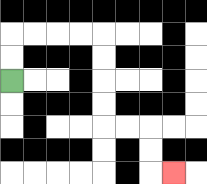{'start': '[0, 3]', 'end': '[7, 7]', 'path_directions': 'U,U,R,R,R,R,D,D,D,D,R,R,D,D,R', 'path_coordinates': '[[0, 3], [0, 2], [0, 1], [1, 1], [2, 1], [3, 1], [4, 1], [4, 2], [4, 3], [4, 4], [4, 5], [5, 5], [6, 5], [6, 6], [6, 7], [7, 7]]'}